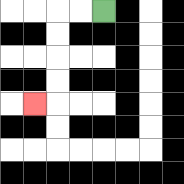{'start': '[4, 0]', 'end': '[1, 4]', 'path_directions': 'L,L,D,D,D,D,L', 'path_coordinates': '[[4, 0], [3, 0], [2, 0], [2, 1], [2, 2], [2, 3], [2, 4], [1, 4]]'}